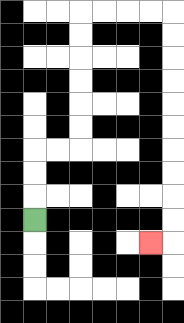{'start': '[1, 9]', 'end': '[6, 10]', 'path_directions': 'U,U,U,R,R,U,U,U,U,U,U,R,R,R,R,D,D,D,D,D,D,D,D,D,D,L', 'path_coordinates': '[[1, 9], [1, 8], [1, 7], [1, 6], [2, 6], [3, 6], [3, 5], [3, 4], [3, 3], [3, 2], [3, 1], [3, 0], [4, 0], [5, 0], [6, 0], [7, 0], [7, 1], [7, 2], [7, 3], [7, 4], [7, 5], [7, 6], [7, 7], [7, 8], [7, 9], [7, 10], [6, 10]]'}